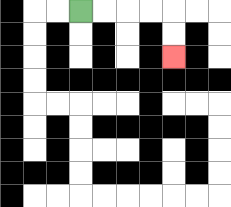{'start': '[3, 0]', 'end': '[7, 2]', 'path_directions': 'R,R,R,R,D,D', 'path_coordinates': '[[3, 0], [4, 0], [5, 0], [6, 0], [7, 0], [7, 1], [7, 2]]'}